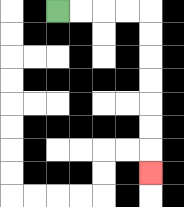{'start': '[2, 0]', 'end': '[6, 7]', 'path_directions': 'R,R,R,R,D,D,D,D,D,D,D', 'path_coordinates': '[[2, 0], [3, 0], [4, 0], [5, 0], [6, 0], [6, 1], [6, 2], [6, 3], [6, 4], [6, 5], [6, 6], [6, 7]]'}